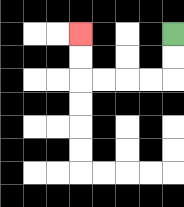{'start': '[7, 1]', 'end': '[3, 1]', 'path_directions': 'D,D,L,L,L,L,U,U', 'path_coordinates': '[[7, 1], [7, 2], [7, 3], [6, 3], [5, 3], [4, 3], [3, 3], [3, 2], [3, 1]]'}